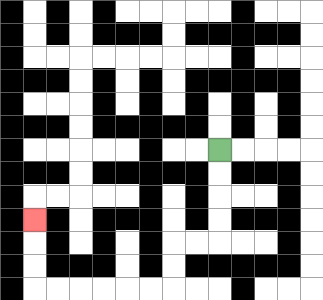{'start': '[9, 6]', 'end': '[1, 9]', 'path_directions': 'D,D,D,D,L,L,D,D,L,L,L,L,L,L,U,U,U', 'path_coordinates': '[[9, 6], [9, 7], [9, 8], [9, 9], [9, 10], [8, 10], [7, 10], [7, 11], [7, 12], [6, 12], [5, 12], [4, 12], [3, 12], [2, 12], [1, 12], [1, 11], [1, 10], [1, 9]]'}